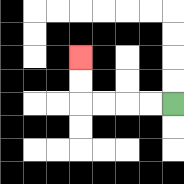{'start': '[7, 4]', 'end': '[3, 2]', 'path_directions': 'L,L,L,L,U,U', 'path_coordinates': '[[7, 4], [6, 4], [5, 4], [4, 4], [3, 4], [3, 3], [3, 2]]'}